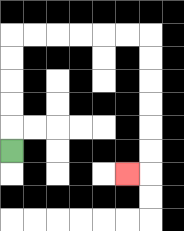{'start': '[0, 6]', 'end': '[5, 7]', 'path_directions': 'U,U,U,U,U,R,R,R,R,R,R,D,D,D,D,D,D,L', 'path_coordinates': '[[0, 6], [0, 5], [0, 4], [0, 3], [0, 2], [0, 1], [1, 1], [2, 1], [3, 1], [4, 1], [5, 1], [6, 1], [6, 2], [6, 3], [6, 4], [6, 5], [6, 6], [6, 7], [5, 7]]'}